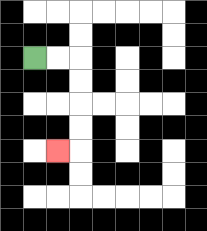{'start': '[1, 2]', 'end': '[2, 6]', 'path_directions': 'R,R,D,D,D,D,L', 'path_coordinates': '[[1, 2], [2, 2], [3, 2], [3, 3], [3, 4], [3, 5], [3, 6], [2, 6]]'}